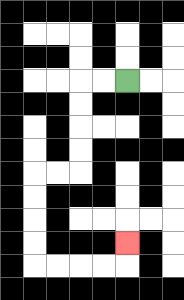{'start': '[5, 3]', 'end': '[5, 10]', 'path_directions': 'L,L,D,D,D,D,L,L,D,D,D,D,R,R,R,R,U', 'path_coordinates': '[[5, 3], [4, 3], [3, 3], [3, 4], [3, 5], [3, 6], [3, 7], [2, 7], [1, 7], [1, 8], [1, 9], [1, 10], [1, 11], [2, 11], [3, 11], [4, 11], [5, 11], [5, 10]]'}